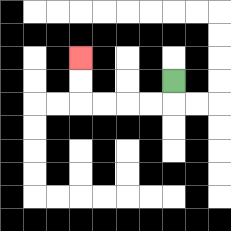{'start': '[7, 3]', 'end': '[3, 2]', 'path_directions': 'D,L,L,L,L,U,U', 'path_coordinates': '[[7, 3], [7, 4], [6, 4], [5, 4], [4, 4], [3, 4], [3, 3], [3, 2]]'}